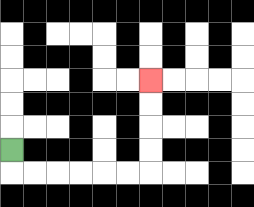{'start': '[0, 6]', 'end': '[6, 3]', 'path_directions': 'D,R,R,R,R,R,R,U,U,U,U', 'path_coordinates': '[[0, 6], [0, 7], [1, 7], [2, 7], [3, 7], [4, 7], [5, 7], [6, 7], [6, 6], [6, 5], [6, 4], [6, 3]]'}